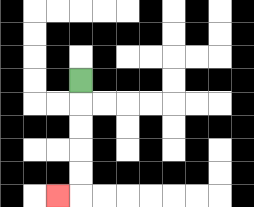{'start': '[3, 3]', 'end': '[2, 8]', 'path_directions': 'D,D,D,D,D,L', 'path_coordinates': '[[3, 3], [3, 4], [3, 5], [3, 6], [3, 7], [3, 8], [2, 8]]'}